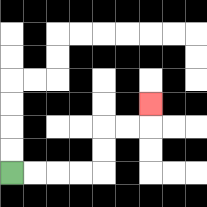{'start': '[0, 7]', 'end': '[6, 4]', 'path_directions': 'R,R,R,R,U,U,R,R,U', 'path_coordinates': '[[0, 7], [1, 7], [2, 7], [3, 7], [4, 7], [4, 6], [4, 5], [5, 5], [6, 5], [6, 4]]'}